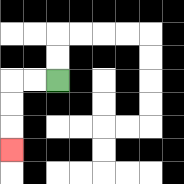{'start': '[2, 3]', 'end': '[0, 6]', 'path_directions': 'L,L,D,D,D', 'path_coordinates': '[[2, 3], [1, 3], [0, 3], [0, 4], [0, 5], [0, 6]]'}